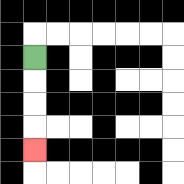{'start': '[1, 2]', 'end': '[1, 6]', 'path_directions': 'D,D,D,D', 'path_coordinates': '[[1, 2], [1, 3], [1, 4], [1, 5], [1, 6]]'}